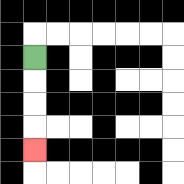{'start': '[1, 2]', 'end': '[1, 6]', 'path_directions': 'D,D,D,D', 'path_coordinates': '[[1, 2], [1, 3], [1, 4], [1, 5], [1, 6]]'}